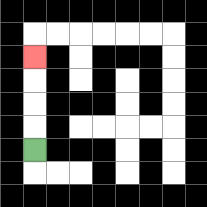{'start': '[1, 6]', 'end': '[1, 2]', 'path_directions': 'U,U,U,U', 'path_coordinates': '[[1, 6], [1, 5], [1, 4], [1, 3], [1, 2]]'}